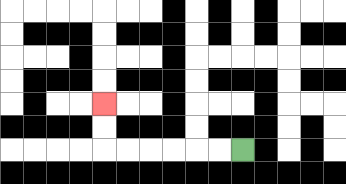{'start': '[10, 6]', 'end': '[4, 4]', 'path_directions': 'L,L,L,L,L,L,U,U', 'path_coordinates': '[[10, 6], [9, 6], [8, 6], [7, 6], [6, 6], [5, 6], [4, 6], [4, 5], [4, 4]]'}